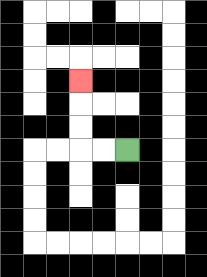{'start': '[5, 6]', 'end': '[3, 3]', 'path_directions': 'L,L,U,U,U', 'path_coordinates': '[[5, 6], [4, 6], [3, 6], [3, 5], [3, 4], [3, 3]]'}